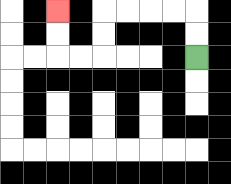{'start': '[8, 2]', 'end': '[2, 0]', 'path_directions': 'U,U,L,L,L,L,D,D,L,L,U,U', 'path_coordinates': '[[8, 2], [8, 1], [8, 0], [7, 0], [6, 0], [5, 0], [4, 0], [4, 1], [4, 2], [3, 2], [2, 2], [2, 1], [2, 0]]'}